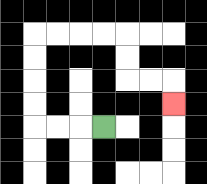{'start': '[4, 5]', 'end': '[7, 4]', 'path_directions': 'L,L,L,U,U,U,U,R,R,R,R,D,D,R,R,D', 'path_coordinates': '[[4, 5], [3, 5], [2, 5], [1, 5], [1, 4], [1, 3], [1, 2], [1, 1], [2, 1], [3, 1], [4, 1], [5, 1], [5, 2], [5, 3], [6, 3], [7, 3], [7, 4]]'}